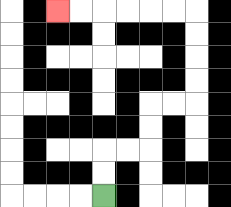{'start': '[4, 8]', 'end': '[2, 0]', 'path_directions': 'U,U,R,R,U,U,R,R,U,U,U,U,L,L,L,L,L,L', 'path_coordinates': '[[4, 8], [4, 7], [4, 6], [5, 6], [6, 6], [6, 5], [6, 4], [7, 4], [8, 4], [8, 3], [8, 2], [8, 1], [8, 0], [7, 0], [6, 0], [5, 0], [4, 0], [3, 0], [2, 0]]'}